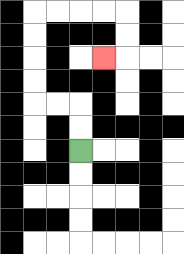{'start': '[3, 6]', 'end': '[4, 2]', 'path_directions': 'U,U,L,L,U,U,U,U,R,R,R,R,D,D,L', 'path_coordinates': '[[3, 6], [3, 5], [3, 4], [2, 4], [1, 4], [1, 3], [1, 2], [1, 1], [1, 0], [2, 0], [3, 0], [4, 0], [5, 0], [5, 1], [5, 2], [4, 2]]'}